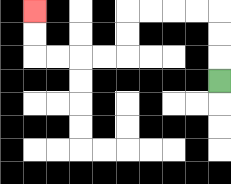{'start': '[9, 3]', 'end': '[1, 0]', 'path_directions': 'U,U,U,L,L,L,L,D,D,L,L,L,L,U,U', 'path_coordinates': '[[9, 3], [9, 2], [9, 1], [9, 0], [8, 0], [7, 0], [6, 0], [5, 0], [5, 1], [5, 2], [4, 2], [3, 2], [2, 2], [1, 2], [1, 1], [1, 0]]'}